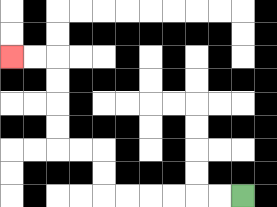{'start': '[10, 8]', 'end': '[0, 2]', 'path_directions': 'L,L,L,L,L,L,U,U,L,L,U,U,U,U,L,L', 'path_coordinates': '[[10, 8], [9, 8], [8, 8], [7, 8], [6, 8], [5, 8], [4, 8], [4, 7], [4, 6], [3, 6], [2, 6], [2, 5], [2, 4], [2, 3], [2, 2], [1, 2], [0, 2]]'}